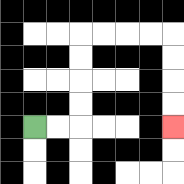{'start': '[1, 5]', 'end': '[7, 5]', 'path_directions': 'R,R,U,U,U,U,R,R,R,R,D,D,D,D', 'path_coordinates': '[[1, 5], [2, 5], [3, 5], [3, 4], [3, 3], [3, 2], [3, 1], [4, 1], [5, 1], [6, 1], [7, 1], [7, 2], [7, 3], [7, 4], [7, 5]]'}